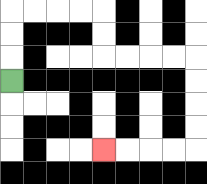{'start': '[0, 3]', 'end': '[4, 6]', 'path_directions': 'U,U,U,R,R,R,R,D,D,R,R,R,R,D,D,D,D,L,L,L,L', 'path_coordinates': '[[0, 3], [0, 2], [0, 1], [0, 0], [1, 0], [2, 0], [3, 0], [4, 0], [4, 1], [4, 2], [5, 2], [6, 2], [7, 2], [8, 2], [8, 3], [8, 4], [8, 5], [8, 6], [7, 6], [6, 6], [5, 6], [4, 6]]'}